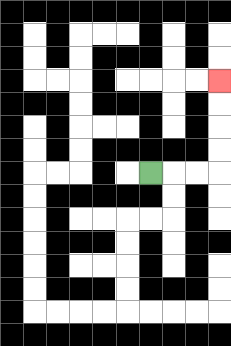{'start': '[6, 7]', 'end': '[9, 3]', 'path_directions': 'R,R,R,U,U,U,U', 'path_coordinates': '[[6, 7], [7, 7], [8, 7], [9, 7], [9, 6], [9, 5], [9, 4], [9, 3]]'}